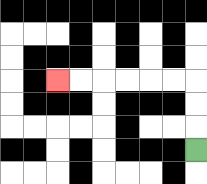{'start': '[8, 6]', 'end': '[2, 3]', 'path_directions': 'U,U,U,L,L,L,L,L,L', 'path_coordinates': '[[8, 6], [8, 5], [8, 4], [8, 3], [7, 3], [6, 3], [5, 3], [4, 3], [3, 3], [2, 3]]'}